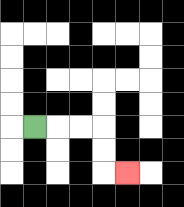{'start': '[1, 5]', 'end': '[5, 7]', 'path_directions': 'R,R,R,D,D,R', 'path_coordinates': '[[1, 5], [2, 5], [3, 5], [4, 5], [4, 6], [4, 7], [5, 7]]'}